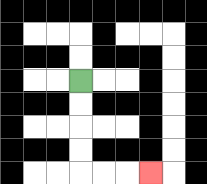{'start': '[3, 3]', 'end': '[6, 7]', 'path_directions': 'D,D,D,D,R,R,R', 'path_coordinates': '[[3, 3], [3, 4], [3, 5], [3, 6], [3, 7], [4, 7], [5, 7], [6, 7]]'}